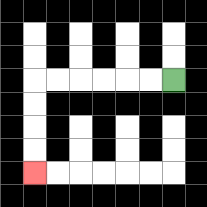{'start': '[7, 3]', 'end': '[1, 7]', 'path_directions': 'L,L,L,L,L,L,D,D,D,D', 'path_coordinates': '[[7, 3], [6, 3], [5, 3], [4, 3], [3, 3], [2, 3], [1, 3], [1, 4], [1, 5], [1, 6], [1, 7]]'}